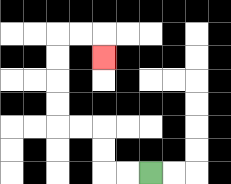{'start': '[6, 7]', 'end': '[4, 2]', 'path_directions': 'L,L,U,U,L,L,U,U,U,U,R,R,D', 'path_coordinates': '[[6, 7], [5, 7], [4, 7], [4, 6], [4, 5], [3, 5], [2, 5], [2, 4], [2, 3], [2, 2], [2, 1], [3, 1], [4, 1], [4, 2]]'}